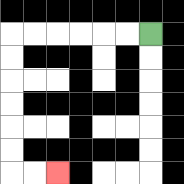{'start': '[6, 1]', 'end': '[2, 7]', 'path_directions': 'L,L,L,L,L,L,D,D,D,D,D,D,R,R', 'path_coordinates': '[[6, 1], [5, 1], [4, 1], [3, 1], [2, 1], [1, 1], [0, 1], [0, 2], [0, 3], [0, 4], [0, 5], [0, 6], [0, 7], [1, 7], [2, 7]]'}